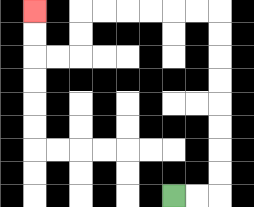{'start': '[7, 8]', 'end': '[1, 0]', 'path_directions': 'R,R,U,U,U,U,U,U,U,U,L,L,L,L,L,L,D,D,L,L,U,U', 'path_coordinates': '[[7, 8], [8, 8], [9, 8], [9, 7], [9, 6], [9, 5], [9, 4], [9, 3], [9, 2], [9, 1], [9, 0], [8, 0], [7, 0], [6, 0], [5, 0], [4, 0], [3, 0], [3, 1], [3, 2], [2, 2], [1, 2], [1, 1], [1, 0]]'}